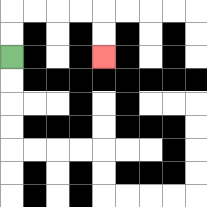{'start': '[0, 2]', 'end': '[4, 2]', 'path_directions': 'U,U,R,R,R,R,D,D', 'path_coordinates': '[[0, 2], [0, 1], [0, 0], [1, 0], [2, 0], [3, 0], [4, 0], [4, 1], [4, 2]]'}